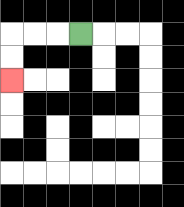{'start': '[3, 1]', 'end': '[0, 3]', 'path_directions': 'L,L,L,D,D', 'path_coordinates': '[[3, 1], [2, 1], [1, 1], [0, 1], [0, 2], [0, 3]]'}